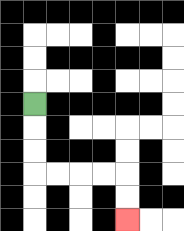{'start': '[1, 4]', 'end': '[5, 9]', 'path_directions': 'D,D,D,R,R,R,R,D,D', 'path_coordinates': '[[1, 4], [1, 5], [1, 6], [1, 7], [2, 7], [3, 7], [4, 7], [5, 7], [5, 8], [5, 9]]'}